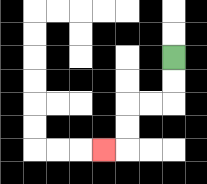{'start': '[7, 2]', 'end': '[4, 6]', 'path_directions': 'D,D,L,L,D,D,L', 'path_coordinates': '[[7, 2], [7, 3], [7, 4], [6, 4], [5, 4], [5, 5], [5, 6], [4, 6]]'}